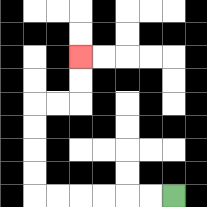{'start': '[7, 8]', 'end': '[3, 2]', 'path_directions': 'L,L,L,L,L,L,U,U,U,U,R,R,U,U', 'path_coordinates': '[[7, 8], [6, 8], [5, 8], [4, 8], [3, 8], [2, 8], [1, 8], [1, 7], [1, 6], [1, 5], [1, 4], [2, 4], [3, 4], [3, 3], [3, 2]]'}